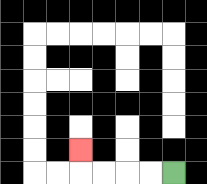{'start': '[7, 7]', 'end': '[3, 6]', 'path_directions': 'L,L,L,L,U', 'path_coordinates': '[[7, 7], [6, 7], [5, 7], [4, 7], [3, 7], [3, 6]]'}